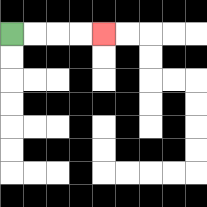{'start': '[0, 1]', 'end': '[4, 1]', 'path_directions': 'R,R,R,R', 'path_coordinates': '[[0, 1], [1, 1], [2, 1], [3, 1], [4, 1]]'}